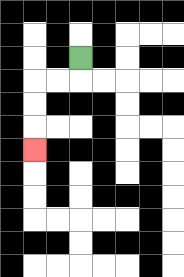{'start': '[3, 2]', 'end': '[1, 6]', 'path_directions': 'D,L,L,D,D,D', 'path_coordinates': '[[3, 2], [3, 3], [2, 3], [1, 3], [1, 4], [1, 5], [1, 6]]'}